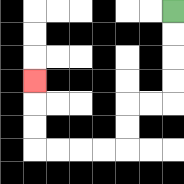{'start': '[7, 0]', 'end': '[1, 3]', 'path_directions': 'D,D,D,D,L,L,D,D,L,L,L,L,U,U,U', 'path_coordinates': '[[7, 0], [7, 1], [7, 2], [7, 3], [7, 4], [6, 4], [5, 4], [5, 5], [5, 6], [4, 6], [3, 6], [2, 6], [1, 6], [1, 5], [1, 4], [1, 3]]'}